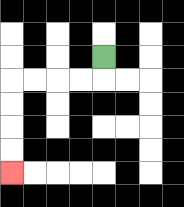{'start': '[4, 2]', 'end': '[0, 7]', 'path_directions': 'D,L,L,L,L,D,D,D,D', 'path_coordinates': '[[4, 2], [4, 3], [3, 3], [2, 3], [1, 3], [0, 3], [0, 4], [0, 5], [0, 6], [0, 7]]'}